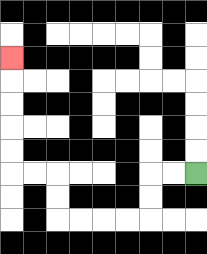{'start': '[8, 7]', 'end': '[0, 2]', 'path_directions': 'L,L,D,D,L,L,L,L,U,U,L,L,U,U,U,U,U', 'path_coordinates': '[[8, 7], [7, 7], [6, 7], [6, 8], [6, 9], [5, 9], [4, 9], [3, 9], [2, 9], [2, 8], [2, 7], [1, 7], [0, 7], [0, 6], [0, 5], [0, 4], [0, 3], [0, 2]]'}